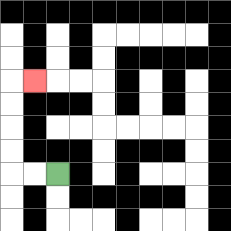{'start': '[2, 7]', 'end': '[1, 3]', 'path_directions': 'L,L,U,U,U,U,R', 'path_coordinates': '[[2, 7], [1, 7], [0, 7], [0, 6], [0, 5], [0, 4], [0, 3], [1, 3]]'}